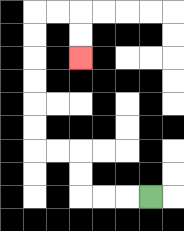{'start': '[6, 8]', 'end': '[3, 2]', 'path_directions': 'L,L,L,U,U,L,L,U,U,U,U,U,U,R,R,D,D', 'path_coordinates': '[[6, 8], [5, 8], [4, 8], [3, 8], [3, 7], [3, 6], [2, 6], [1, 6], [1, 5], [1, 4], [1, 3], [1, 2], [1, 1], [1, 0], [2, 0], [3, 0], [3, 1], [3, 2]]'}